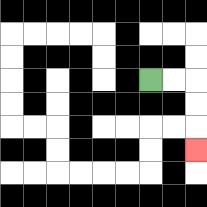{'start': '[6, 3]', 'end': '[8, 6]', 'path_directions': 'R,R,D,D,D', 'path_coordinates': '[[6, 3], [7, 3], [8, 3], [8, 4], [8, 5], [8, 6]]'}